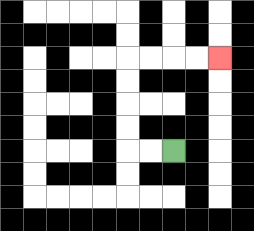{'start': '[7, 6]', 'end': '[9, 2]', 'path_directions': 'L,L,U,U,U,U,R,R,R,R', 'path_coordinates': '[[7, 6], [6, 6], [5, 6], [5, 5], [5, 4], [5, 3], [5, 2], [6, 2], [7, 2], [8, 2], [9, 2]]'}